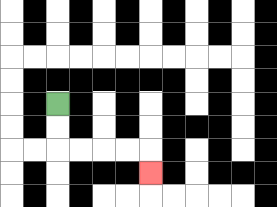{'start': '[2, 4]', 'end': '[6, 7]', 'path_directions': 'D,D,R,R,R,R,D', 'path_coordinates': '[[2, 4], [2, 5], [2, 6], [3, 6], [4, 6], [5, 6], [6, 6], [6, 7]]'}